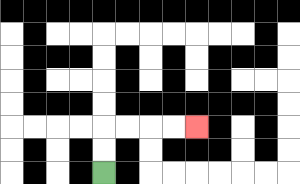{'start': '[4, 7]', 'end': '[8, 5]', 'path_directions': 'U,U,R,R,R,R', 'path_coordinates': '[[4, 7], [4, 6], [4, 5], [5, 5], [6, 5], [7, 5], [8, 5]]'}